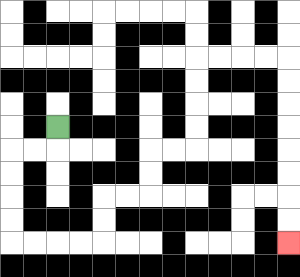{'start': '[2, 5]', 'end': '[12, 10]', 'path_directions': 'D,L,L,D,D,D,D,R,R,R,R,U,U,R,R,U,U,R,R,U,U,U,U,R,R,R,R,D,D,D,D,D,D,D,D', 'path_coordinates': '[[2, 5], [2, 6], [1, 6], [0, 6], [0, 7], [0, 8], [0, 9], [0, 10], [1, 10], [2, 10], [3, 10], [4, 10], [4, 9], [4, 8], [5, 8], [6, 8], [6, 7], [6, 6], [7, 6], [8, 6], [8, 5], [8, 4], [8, 3], [8, 2], [9, 2], [10, 2], [11, 2], [12, 2], [12, 3], [12, 4], [12, 5], [12, 6], [12, 7], [12, 8], [12, 9], [12, 10]]'}